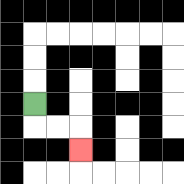{'start': '[1, 4]', 'end': '[3, 6]', 'path_directions': 'D,R,R,D', 'path_coordinates': '[[1, 4], [1, 5], [2, 5], [3, 5], [3, 6]]'}